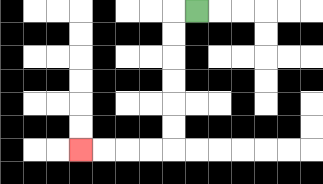{'start': '[8, 0]', 'end': '[3, 6]', 'path_directions': 'L,D,D,D,D,D,D,L,L,L,L', 'path_coordinates': '[[8, 0], [7, 0], [7, 1], [7, 2], [7, 3], [7, 4], [7, 5], [7, 6], [6, 6], [5, 6], [4, 6], [3, 6]]'}